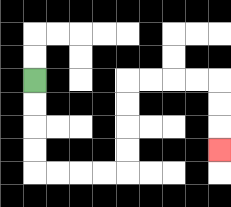{'start': '[1, 3]', 'end': '[9, 6]', 'path_directions': 'D,D,D,D,R,R,R,R,U,U,U,U,R,R,R,R,D,D,D', 'path_coordinates': '[[1, 3], [1, 4], [1, 5], [1, 6], [1, 7], [2, 7], [3, 7], [4, 7], [5, 7], [5, 6], [5, 5], [5, 4], [5, 3], [6, 3], [7, 3], [8, 3], [9, 3], [9, 4], [9, 5], [9, 6]]'}